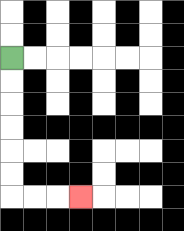{'start': '[0, 2]', 'end': '[3, 8]', 'path_directions': 'D,D,D,D,D,D,R,R,R', 'path_coordinates': '[[0, 2], [0, 3], [0, 4], [0, 5], [0, 6], [0, 7], [0, 8], [1, 8], [2, 8], [3, 8]]'}